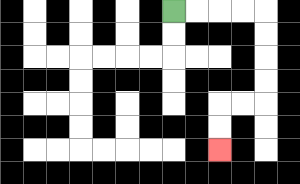{'start': '[7, 0]', 'end': '[9, 6]', 'path_directions': 'R,R,R,R,D,D,D,D,L,L,D,D', 'path_coordinates': '[[7, 0], [8, 0], [9, 0], [10, 0], [11, 0], [11, 1], [11, 2], [11, 3], [11, 4], [10, 4], [9, 4], [9, 5], [9, 6]]'}